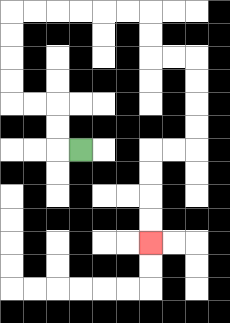{'start': '[3, 6]', 'end': '[6, 10]', 'path_directions': 'L,U,U,L,L,U,U,U,U,R,R,R,R,R,R,D,D,R,R,D,D,D,D,L,L,D,D,D,D', 'path_coordinates': '[[3, 6], [2, 6], [2, 5], [2, 4], [1, 4], [0, 4], [0, 3], [0, 2], [0, 1], [0, 0], [1, 0], [2, 0], [3, 0], [4, 0], [5, 0], [6, 0], [6, 1], [6, 2], [7, 2], [8, 2], [8, 3], [8, 4], [8, 5], [8, 6], [7, 6], [6, 6], [6, 7], [6, 8], [6, 9], [6, 10]]'}